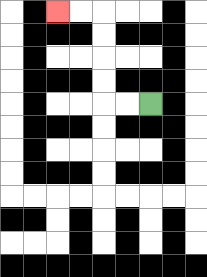{'start': '[6, 4]', 'end': '[2, 0]', 'path_directions': 'L,L,U,U,U,U,L,L', 'path_coordinates': '[[6, 4], [5, 4], [4, 4], [4, 3], [4, 2], [4, 1], [4, 0], [3, 0], [2, 0]]'}